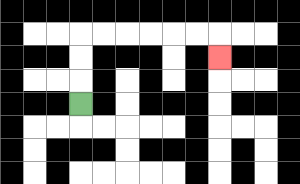{'start': '[3, 4]', 'end': '[9, 2]', 'path_directions': 'U,U,U,R,R,R,R,R,R,D', 'path_coordinates': '[[3, 4], [3, 3], [3, 2], [3, 1], [4, 1], [5, 1], [6, 1], [7, 1], [8, 1], [9, 1], [9, 2]]'}